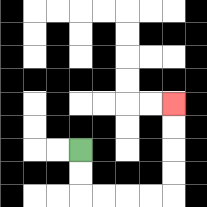{'start': '[3, 6]', 'end': '[7, 4]', 'path_directions': 'D,D,R,R,R,R,U,U,U,U', 'path_coordinates': '[[3, 6], [3, 7], [3, 8], [4, 8], [5, 8], [6, 8], [7, 8], [7, 7], [7, 6], [7, 5], [7, 4]]'}